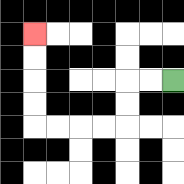{'start': '[7, 3]', 'end': '[1, 1]', 'path_directions': 'L,L,D,D,L,L,L,L,U,U,U,U', 'path_coordinates': '[[7, 3], [6, 3], [5, 3], [5, 4], [5, 5], [4, 5], [3, 5], [2, 5], [1, 5], [1, 4], [1, 3], [1, 2], [1, 1]]'}